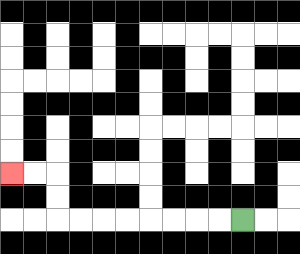{'start': '[10, 9]', 'end': '[0, 7]', 'path_directions': 'L,L,L,L,L,L,L,L,U,U,L,L', 'path_coordinates': '[[10, 9], [9, 9], [8, 9], [7, 9], [6, 9], [5, 9], [4, 9], [3, 9], [2, 9], [2, 8], [2, 7], [1, 7], [0, 7]]'}